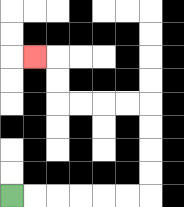{'start': '[0, 8]', 'end': '[1, 2]', 'path_directions': 'R,R,R,R,R,R,U,U,U,U,L,L,L,L,U,U,L', 'path_coordinates': '[[0, 8], [1, 8], [2, 8], [3, 8], [4, 8], [5, 8], [6, 8], [6, 7], [6, 6], [6, 5], [6, 4], [5, 4], [4, 4], [3, 4], [2, 4], [2, 3], [2, 2], [1, 2]]'}